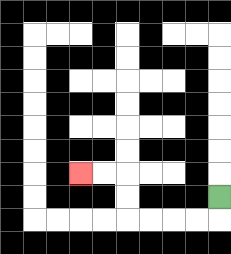{'start': '[9, 8]', 'end': '[3, 7]', 'path_directions': 'D,L,L,L,L,U,U,L,L', 'path_coordinates': '[[9, 8], [9, 9], [8, 9], [7, 9], [6, 9], [5, 9], [5, 8], [5, 7], [4, 7], [3, 7]]'}